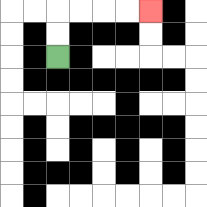{'start': '[2, 2]', 'end': '[6, 0]', 'path_directions': 'U,U,R,R,R,R', 'path_coordinates': '[[2, 2], [2, 1], [2, 0], [3, 0], [4, 0], [5, 0], [6, 0]]'}